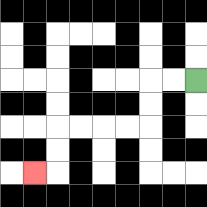{'start': '[8, 3]', 'end': '[1, 7]', 'path_directions': 'L,L,D,D,L,L,L,L,D,D,L', 'path_coordinates': '[[8, 3], [7, 3], [6, 3], [6, 4], [6, 5], [5, 5], [4, 5], [3, 5], [2, 5], [2, 6], [2, 7], [1, 7]]'}